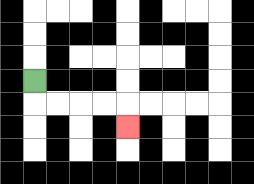{'start': '[1, 3]', 'end': '[5, 5]', 'path_directions': 'D,R,R,R,R,D', 'path_coordinates': '[[1, 3], [1, 4], [2, 4], [3, 4], [4, 4], [5, 4], [5, 5]]'}